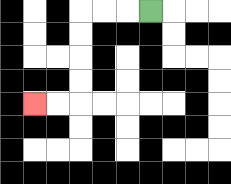{'start': '[6, 0]', 'end': '[1, 4]', 'path_directions': 'L,L,L,D,D,D,D,L,L', 'path_coordinates': '[[6, 0], [5, 0], [4, 0], [3, 0], [3, 1], [3, 2], [3, 3], [3, 4], [2, 4], [1, 4]]'}